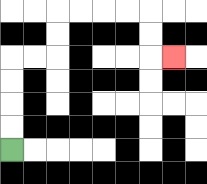{'start': '[0, 6]', 'end': '[7, 2]', 'path_directions': 'U,U,U,U,R,R,U,U,R,R,R,R,D,D,R', 'path_coordinates': '[[0, 6], [0, 5], [0, 4], [0, 3], [0, 2], [1, 2], [2, 2], [2, 1], [2, 0], [3, 0], [4, 0], [5, 0], [6, 0], [6, 1], [6, 2], [7, 2]]'}